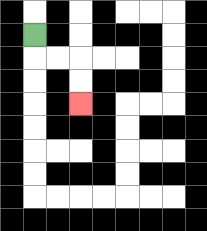{'start': '[1, 1]', 'end': '[3, 4]', 'path_directions': 'D,R,R,D,D', 'path_coordinates': '[[1, 1], [1, 2], [2, 2], [3, 2], [3, 3], [3, 4]]'}